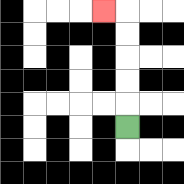{'start': '[5, 5]', 'end': '[4, 0]', 'path_directions': 'U,U,U,U,U,L', 'path_coordinates': '[[5, 5], [5, 4], [5, 3], [5, 2], [5, 1], [5, 0], [4, 0]]'}